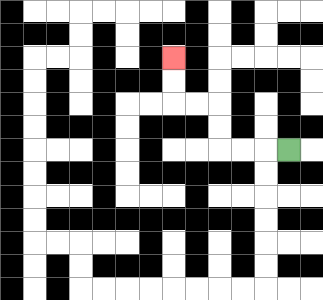{'start': '[12, 6]', 'end': '[7, 2]', 'path_directions': 'L,L,L,U,U,L,L,U,U', 'path_coordinates': '[[12, 6], [11, 6], [10, 6], [9, 6], [9, 5], [9, 4], [8, 4], [7, 4], [7, 3], [7, 2]]'}